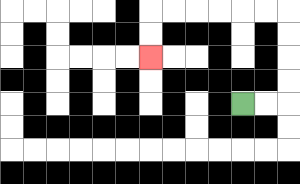{'start': '[10, 4]', 'end': '[6, 2]', 'path_directions': 'R,R,U,U,U,U,L,L,L,L,L,L,D,D', 'path_coordinates': '[[10, 4], [11, 4], [12, 4], [12, 3], [12, 2], [12, 1], [12, 0], [11, 0], [10, 0], [9, 0], [8, 0], [7, 0], [6, 0], [6, 1], [6, 2]]'}